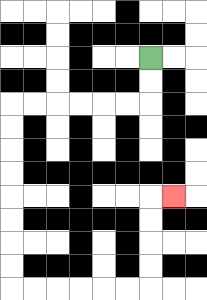{'start': '[6, 2]', 'end': '[7, 8]', 'path_directions': 'D,D,L,L,L,L,L,L,D,D,D,D,D,D,D,D,R,R,R,R,R,R,U,U,U,U,R', 'path_coordinates': '[[6, 2], [6, 3], [6, 4], [5, 4], [4, 4], [3, 4], [2, 4], [1, 4], [0, 4], [0, 5], [0, 6], [0, 7], [0, 8], [0, 9], [0, 10], [0, 11], [0, 12], [1, 12], [2, 12], [3, 12], [4, 12], [5, 12], [6, 12], [6, 11], [6, 10], [6, 9], [6, 8], [7, 8]]'}